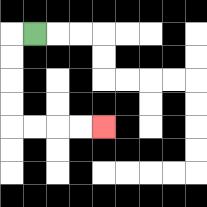{'start': '[1, 1]', 'end': '[4, 5]', 'path_directions': 'L,D,D,D,D,R,R,R,R', 'path_coordinates': '[[1, 1], [0, 1], [0, 2], [0, 3], [0, 4], [0, 5], [1, 5], [2, 5], [3, 5], [4, 5]]'}